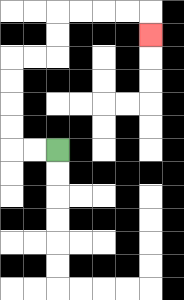{'start': '[2, 6]', 'end': '[6, 1]', 'path_directions': 'L,L,U,U,U,U,R,R,U,U,R,R,R,R,D', 'path_coordinates': '[[2, 6], [1, 6], [0, 6], [0, 5], [0, 4], [0, 3], [0, 2], [1, 2], [2, 2], [2, 1], [2, 0], [3, 0], [4, 0], [5, 0], [6, 0], [6, 1]]'}